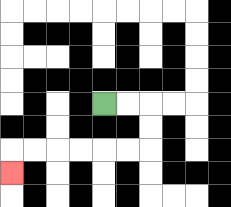{'start': '[4, 4]', 'end': '[0, 7]', 'path_directions': 'R,R,D,D,L,L,L,L,L,L,D', 'path_coordinates': '[[4, 4], [5, 4], [6, 4], [6, 5], [6, 6], [5, 6], [4, 6], [3, 6], [2, 6], [1, 6], [0, 6], [0, 7]]'}